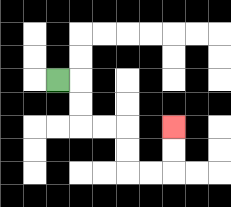{'start': '[2, 3]', 'end': '[7, 5]', 'path_directions': 'R,D,D,R,R,D,D,R,R,U,U', 'path_coordinates': '[[2, 3], [3, 3], [3, 4], [3, 5], [4, 5], [5, 5], [5, 6], [5, 7], [6, 7], [7, 7], [7, 6], [7, 5]]'}